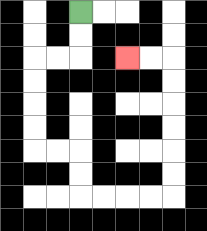{'start': '[3, 0]', 'end': '[5, 2]', 'path_directions': 'D,D,L,L,D,D,D,D,R,R,D,D,R,R,R,R,U,U,U,U,U,U,L,L', 'path_coordinates': '[[3, 0], [3, 1], [3, 2], [2, 2], [1, 2], [1, 3], [1, 4], [1, 5], [1, 6], [2, 6], [3, 6], [3, 7], [3, 8], [4, 8], [5, 8], [6, 8], [7, 8], [7, 7], [7, 6], [7, 5], [7, 4], [7, 3], [7, 2], [6, 2], [5, 2]]'}